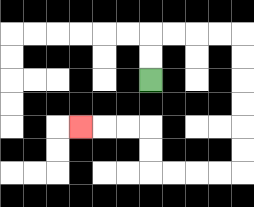{'start': '[6, 3]', 'end': '[3, 5]', 'path_directions': 'U,U,R,R,R,R,D,D,D,D,D,D,L,L,L,L,U,U,L,L,L', 'path_coordinates': '[[6, 3], [6, 2], [6, 1], [7, 1], [8, 1], [9, 1], [10, 1], [10, 2], [10, 3], [10, 4], [10, 5], [10, 6], [10, 7], [9, 7], [8, 7], [7, 7], [6, 7], [6, 6], [6, 5], [5, 5], [4, 5], [3, 5]]'}